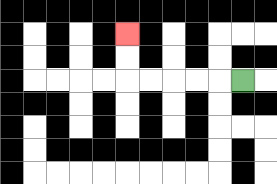{'start': '[10, 3]', 'end': '[5, 1]', 'path_directions': 'L,L,L,L,L,U,U', 'path_coordinates': '[[10, 3], [9, 3], [8, 3], [7, 3], [6, 3], [5, 3], [5, 2], [5, 1]]'}